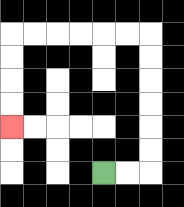{'start': '[4, 7]', 'end': '[0, 5]', 'path_directions': 'R,R,U,U,U,U,U,U,L,L,L,L,L,L,D,D,D,D', 'path_coordinates': '[[4, 7], [5, 7], [6, 7], [6, 6], [6, 5], [6, 4], [6, 3], [6, 2], [6, 1], [5, 1], [4, 1], [3, 1], [2, 1], [1, 1], [0, 1], [0, 2], [0, 3], [0, 4], [0, 5]]'}